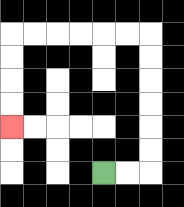{'start': '[4, 7]', 'end': '[0, 5]', 'path_directions': 'R,R,U,U,U,U,U,U,L,L,L,L,L,L,D,D,D,D', 'path_coordinates': '[[4, 7], [5, 7], [6, 7], [6, 6], [6, 5], [6, 4], [6, 3], [6, 2], [6, 1], [5, 1], [4, 1], [3, 1], [2, 1], [1, 1], [0, 1], [0, 2], [0, 3], [0, 4], [0, 5]]'}